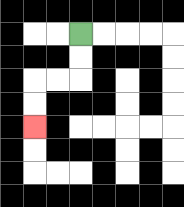{'start': '[3, 1]', 'end': '[1, 5]', 'path_directions': 'D,D,L,L,D,D', 'path_coordinates': '[[3, 1], [3, 2], [3, 3], [2, 3], [1, 3], [1, 4], [1, 5]]'}